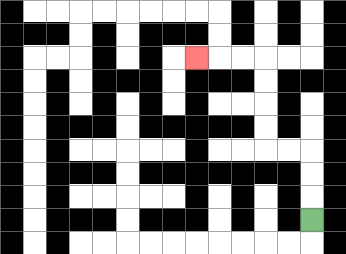{'start': '[13, 9]', 'end': '[8, 2]', 'path_directions': 'U,U,U,L,L,U,U,U,U,L,L,L', 'path_coordinates': '[[13, 9], [13, 8], [13, 7], [13, 6], [12, 6], [11, 6], [11, 5], [11, 4], [11, 3], [11, 2], [10, 2], [9, 2], [8, 2]]'}